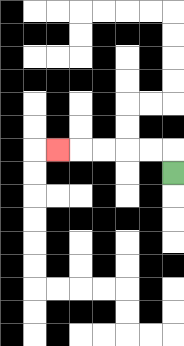{'start': '[7, 7]', 'end': '[2, 6]', 'path_directions': 'U,L,L,L,L,L', 'path_coordinates': '[[7, 7], [7, 6], [6, 6], [5, 6], [4, 6], [3, 6], [2, 6]]'}